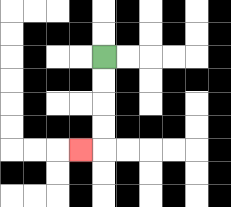{'start': '[4, 2]', 'end': '[3, 6]', 'path_directions': 'D,D,D,D,L', 'path_coordinates': '[[4, 2], [4, 3], [4, 4], [4, 5], [4, 6], [3, 6]]'}